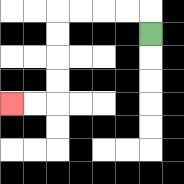{'start': '[6, 1]', 'end': '[0, 4]', 'path_directions': 'U,L,L,L,L,D,D,D,D,L,L', 'path_coordinates': '[[6, 1], [6, 0], [5, 0], [4, 0], [3, 0], [2, 0], [2, 1], [2, 2], [2, 3], [2, 4], [1, 4], [0, 4]]'}